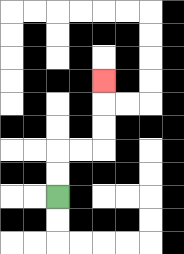{'start': '[2, 8]', 'end': '[4, 3]', 'path_directions': 'U,U,R,R,U,U,U', 'path_coordinates': '[[2, 8], [2, 7], [2, 6], [3, 6], [4, 6], [4, 5], [4, 4], [4, 3]]'}